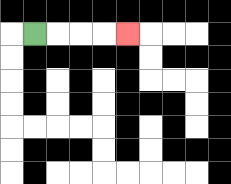{'start': '[1, 1]', 'end': '[5, 1]', 'path_directions': 'R,R,R,R', 'path_coordinates': '[[1, 1], [2, 1], [3, 1], [4, 1], [5, 1]]'}